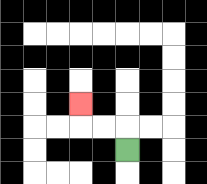{'start': '[5, 6]', 'end': '[3, 4]', 'path_directions': 'U,L,L,U', 'path_coordinates': '[[5, 6], [5, 5], [4, 5], [3, 5], [3, 4]]'}